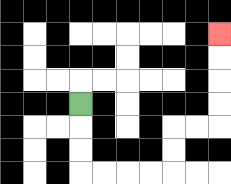{'start': '[3, 4]', 'end': '[9, 1]', 'path_directions': 'D,D,D,R,R,R,R,U,U,R,R,U,U,U,U', 'path_coordinates': '[[3, 4], [3, 5], [3, 6], [3, 7], [4, 7], [5, 7], [6, 7], [7, 7], [7, 6], [7, 5], [8, 5], [9, 5], [9, 4], [9, 3], [9, 2], [9, 1]]'}